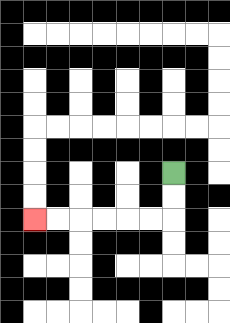{'start': '[7, 7]', 'end': '[1, 9]', 'path_directions': 'D,D,L,L,L,L,L,L', 'path_coordinates': '[[7, 7], [7, 8], [7, 9], [6, 9], [5, 9], [4, 9], [3, 9], [2, 9], [1, 9]]'}